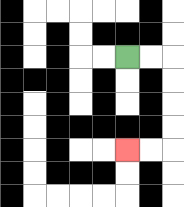{'start': '[5, 2]', 'end': '[5, 6]', 'path_directions': 'R,R,D,D,D,D,L,L', 'path_coordinates': '[[5, 2], [6, 2], [7, 2], [7, 3], [7, 4], [7, 5], [7, 6], [6, 6], [5, 6]]'}